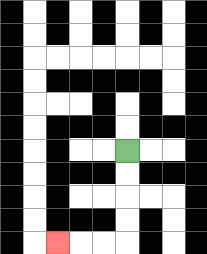{'start': '[5, 6]', 'end': '[2, 10]', 'path_directions': 'D,D,D,D,L,L,L', 'path_coordinates': '[[5, 6], [5, 7], [5, 8], [5, 9], [5, 10], [4, 10], [3, 10], [2, 10]]'}